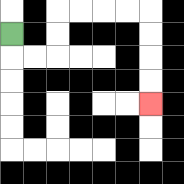{'start': '[0, 1]', 'end': '[6, 4]', 'path_directions': 'D,R,R,U,U,R,R,R,R,D,D,D,D', 'path_coordinates': '[[0, 1], [0, 2], [1, 2], [2, 2], [2, 1], [2, 0], [3, 0], [4, 0], [5, 0], [6, 0], [6, 1], [6, 2], [6, 3], [6, 4]]'}